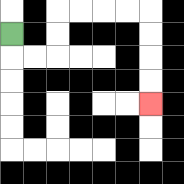{'start': '[0, 1]', 'end': '[6, 4]', 'path_directions': 'D,R,R,U,U,R,R,R,R,D,D,D,D', 'path_coordinates': '[[0, 1], [0, 2], [1, 2], [2, 2], [2, 1], [2, 0], [3, 0], [4, 0], [5, 0], [6, 0], [6, 1], [6, 2], [6, 3], [6, 4]]'}